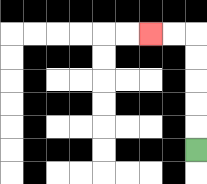{'start': '[8, 6]', 'end': '[6, 1]', 'path_directions': 'U,U,U,U,U,L,L', 'path_coordinates': '[[8, 6], [8, 5], [8, 4], [8, 3], [8, 2], [8, 1], [7, 1], [6, 1]]'}